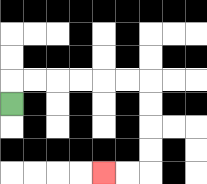{'start': '[0, 4]', 'end': '[4, 7]', 'path_directions': 'U,R,R,R,R,R,R,D,D,D,D,L,L', 'path_coordinates': '[[0, 4], [0, 3], [1, 3], [2, 3], [3, 3], [4, 3], [5, 3], [6, 3], [6, 4], [6, 5], [6, 6], [6, 7], [5, 7], [4, 7]]'}